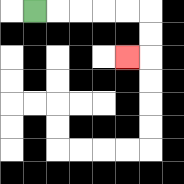{'start': '[1, 0]', 'end': '[5, 2]', 'path_directions': 'R,R,R,R,R,D,D,L', 'path_coordinates': '[[1, 0], [2, 0], [3, 0], [4, 0], [5, 0], [6, 0], [6, 1], [6, 2], [5, 2]]'}